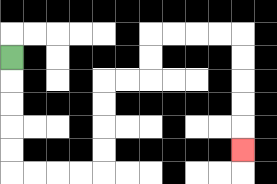{'start': '[0, 2]', 'end': '[10, 6]', 'path_directions': 'D,D,D,D,D,R,R,R,R,U,U,U,U,R,R,U,U,R,R,R,R,D,D,D,D,D', 'path_coordinates': '[[0, 2], [0, 3], [0, 4], [0, 5], [0, 6], [0, 7], [1, 7], [2, 7], [3, 7], [4, 7], [4, 6], [4, 5], [4, 4], [4, 3], [5, 3], [6, 3], [6, 2], [6, 1], [7, 1], [8, 1], [9, 1], [10, 1], [10, 2], [10, 3], [10, 4], [10, 5], [10, 6]]'}